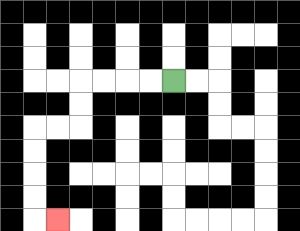{'start': '[7, 3]', 'end': '[2, 9]', 'path_directions': 'L,L,L,L,D,D,L,L,D,D,D,D,R', 'path_coordinates': '[[7, 3], [6, 3], [5, 3], [4, 3], [3, 3], [3, 4], [3, 5], [2, 5], [1, 5], [1, 6], [1, 7], [1, 8], [1, 9], [2, 9]]'}